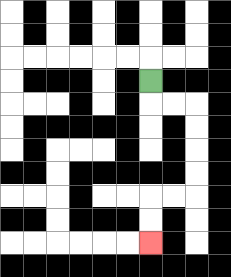{'start': '[6, 3]', 'end': '[6, 10]', 'path_directions': 'D,R,R,D,D,D,D,L,L,D,D', 'path_coordinates': '[[6, 3], [6, 4], [7, 4], [8, 4], [8, 5], [8, 6], [8, 7], [8, 8], [7, 8], [6, 8], [6, 9], [6, 10]]'}